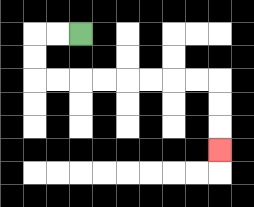{'start': '[3, 1]', 'end': '[9, 6]', 'path_directions': 'L,L,D,D,R,R,R,R,R,R,R,R,D,D,D', 'path_coordinates': '[[3, 1], [2, 1], [1, 1], [1, 2], [1, 3], [2, 3], [3, 3], [4, 3], [5, 3], [6, 3], [7, 3], [8, 3], [9, 3], [9, 4], [9, 5], [9, 6]]'}